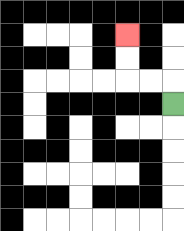{'start': '[7, 4]', 'end': '[5, 1]', 'path_directions': 'U,L,L,U,U', 'path_coordinates': '[[7, 4], [7, 3], [6, 3], [5, 3], [5, 2], [5, 1]]'}